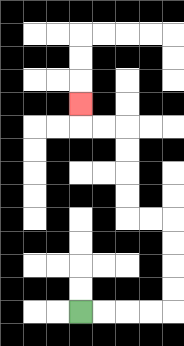{'start': '[3, 13]', 'end': '[3, 4]', 'path_directions': 'R,R,R,R,U,U,U,U,L,L,U,U,U,U,L,L,U', 'path_coordinates': '[[3, 13], [4, 13], [5, 13], [6, 13], [7, 13], [7, 12], [7, 11], [7, 10], [7, 9], [6, 9], [5, 9], [5, 8], [5, 7], [5, 6], [5, 5], [4, 5], [3, 5], [3, 4]]'}